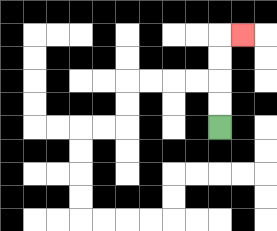{'start': '[9, 5]', 'end': '[10, 1]', 'path_directions': 'U,U,U,U,R', 'path_coordinates': '[[9, 5], [9, 4], [9, 3], [9, 2], [9, 1], [10, 1]]'}